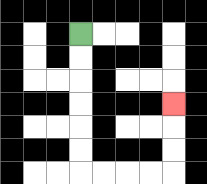{'start': '[3, 1]', 'end': '[7, 4]', 'path_directions': 'D,D,D,D,D,D,R,R,R,R,U,U,U', 'path_coordinates': '[[3, 1], [3, 2], [3, 3], [3, 4], [3, 5], [3, 6], [3, 7], [4, 7], [5, 7], [6, 7], [7, 7], [7, 6], [7, 5], [7, 4]]'}